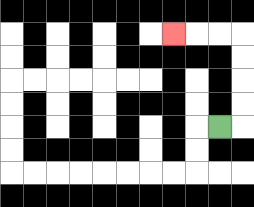{'start': '[9, 5]', 'end': '[7, 1]', 'path_directions': 'R,U,U,U,U,L,L,L', 'path_coordinates': '[[9, 5], [10, 5], [10, 4], [10, 3], [10, 2], [10, 1], [9, 1], [8, 1], [7, 1]]'}